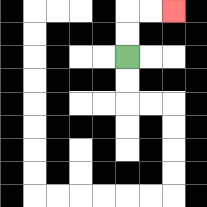{'start': '[5, 2]', 'end': '[7, 0]', 'path_directions': 'U,U,R,R', 'path_coordinates': '[[5, 2], [5, 1], [5, 0], [6, 0], [7, 0]]'}